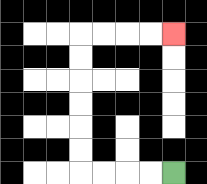{'start': '[7, 7]', 'end': '[7, 1]', 'path_directions': 'L,L,L,L,U,U,U,U,U,U,R,R,R,R', 'path_coordinates': '[[7, 7], [6, 7], [5, 7], [4, 7], [3, 7], [3, 6], [3, 5], [3, 4], [3, 3], [3, 2], [3, 1], [4, 1], [5, 1], [6, 1], [7, 1]]'}